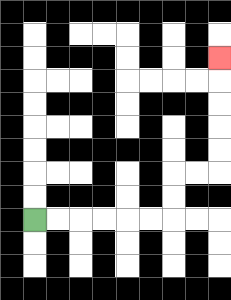{'start': '[1, 9]', 'end': '[9, 2]', 'path_directions': 'R,R,R,R,R,R,U,U,R,R,U,U,U,U,U', 'path_coordinates': '[[1, 9], [2, 9], [3, 9], [4, 9], [5, 9], [6, 9], [7, 9], [7, 8], [7, 7], [8, 7], [9, 7], [9, 6], [9, 5], [9, 4], [9, 3], [9, 2]]'}